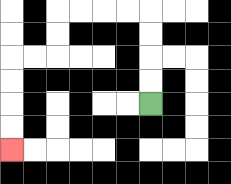{'start': '[6, 4]', 'end': '[0, 6]', 'path_directions': 'U,U,U,U,L,L,L,L,D,D,L,L,D,D,D,D', 'path_coordinates': '[[6, 4], [6, 3], [6, 2], [6, 1], [6, 0], [5, 0], [4, 0], [3, 0], [2, 0], [2, 1], [2, 2], [1, 2], [0, 2], [0, 3], [0, 4], [0, 5], [0, 6]]'}